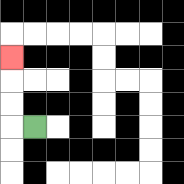{'start': '[1, 5]', 'end': '[0, 2]', 'path_directions': 'L,U,U,U', 'path_coordinates': '[[1, 5], [0, 5], [0, 4], [0, 3], [0, 2]]'}